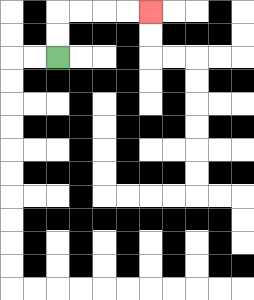{'start': '[2, 2]', 'end': '[6, 0]', 'path_directions': 'U,U,R,R,R,R', 'path_coordinates': '[[2, 2], [2, 1], [2, 0], [3, 0], [4, 0], [5, 0], [6, 0]]'}